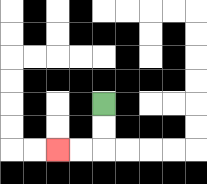{'start': '[4, 4]', 'end': '[2, 6]', 'path_directions': 'D,D,L,L', 'path_coordinates': '[[4, 4], [4, 5], [4, 6], [3, 6], [2, 6]]'}